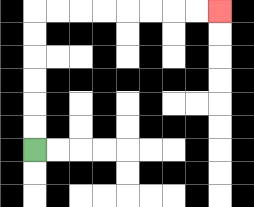{'start': '[1, 6]', 'end': '[9, 0]', 'path_directions': 'U,U,U,U,U,U,R,R,R,R,R,R,R,R', 'path_coordinates': '[[1, 6], [1, 5], [1, 4], [1, 3], [1, 2], [1, 1], [1, 0], [2, 0], [3, 0], [4, 0], [5, 0], [6, 0], [7, 0], [8, 0], [9, 0]]'}